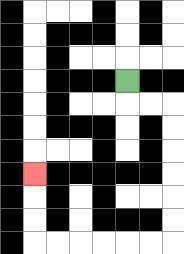{'start': '[5, 3]', 'end': '[1, 7]', 'path_directions': 'D,R,R,D,D,D,D,D,D,L,L,L,L,L,L,U,U,U', 'path_coordinates': '[[5, 3], [5, 4], [6, 4], [7, 4], [7, 5], [7, 6], [7, 7], [7, 8], [7, 9], [7, 10], [6, 10], [5, 10], [4, 10], [3, 10], [2, 10], [1, 10], [1, 9], [1, 8], [1, 7]]'}